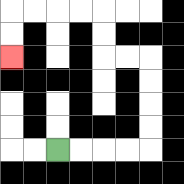{'start': '[2, 6]', 'end': '[0, 2]', 'path_directions': 'R,R,R,R,U,U,U,U,L,L,U,U,L,L,L,L,D,D', 'path_coordinates': '[[2, 6], [3, 6], [4, 6], [5, 6], [6, 6], [6, 5], [6, 4], [6, 3], [6, 2], [5, 2], [4, 2], [4, 1], [4, 0], [3, 0], [2, 0], [1, 0], [0, 0], [0, 1], [0, 2]]'}